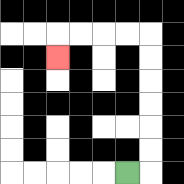{'start': '[5, 7]', 'end': '[2, 2]', 'path_directions': 'R,U,U,U,U,U,U,L,L,L,L,D', 'path_coordinates': '[[5, 7], [6, 7], [6, 6], [6, 5], [6, 4], [6, 3], [6, 2], [6, 1], [5, 1], [4, 1], [3, 1], [2, 1], [2, 2]]'}